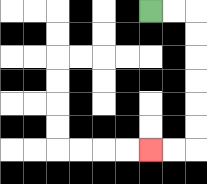{'start': '[6, 0]', 'end': '[6, 6]', 'path_directions': 'R,R,D,D,D,D,D,D,L,L', 'path_coordinates': '[[6, 0], [7, 0], [8, 0], [8, 1], [8, 2], [8, 3], [8, 4], [8, 5], [8, 6], [7, 6], [6, 6]]'}